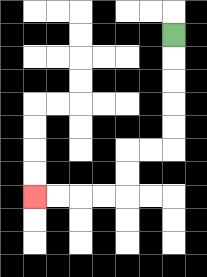{'start': '[7, 1]', 'end': '[1, 8]', 'path_directions': 'D,D,D,D,D,L,L,D,D,L,L,L,L', 'path_coordinates': '[[7, 1], [7, 2], [7, 3], [7, 4], [7, 5], [7, 6], [6, 6], [5, 6], [5, 7], [5, 8], [4, 8], [3, 8], [2, 8], [1, 8]]'}